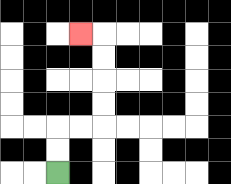{'start': '[2, 7]', 'end': '[3, 1]', 'path_directions': 'U,U,R,R,U,U,U,U,L', 'path_coordinates': '[[2, 7], [2, 6], [2, 5], [3, 5], [4, 5], [4, 4], [4, 3], [4, 2], [4, 1], [3, 1]]'}